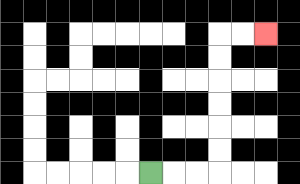{'start': '[6, 7]', 'end': '[11, 1]', 'path_directions': 'R,R,R,U,U,U,U,U,U,R,R', 'path_coordinates': '[[6, 7], [7, 7], [8, 7], [9, 7], [9, 6], [9, 5], [9, 4], [9, 3], [9, 2], [9, 1], [10, 1], [11, 1]]'}